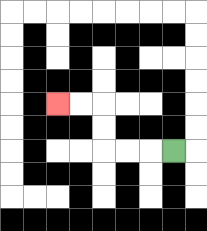{'start': '[7, 6]', 'end': '[2, 4]', 'path_directions': 'L,L,L,U,U,L,L', 'path_coordinates': '[[7, 6], [6, 6], [5, 6], [4, 6], [4, 5], [4, 4], [3, 4], [2, 4]]'}